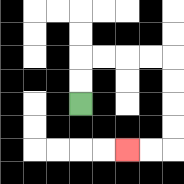{'start': '[3, 4]', 'end': '[5, 6]', 'path_directions': 'U,U,R,R,R,R,D,D,D,D,L,L', 'path_coordinates': '[[3, 4], [3, 3], [3, 2], [4, 2], [5, 2], [6, 2], [7, 2], [7, 3], [7, 4], [7, 5], [7, 6], [6, 6], [5, 6]]'}